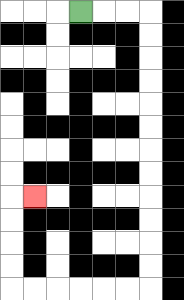{'start': '[3, 0]', 'end': '[1, 8]', 'path_directions': 'R,R,R,D,D,D,D,D,D,D,D,D,D,D,D,L,L,L,L,L,L,U,U,U,U,R', 'path_coordinates': '[[3, 0], [4, 0], [5, 0], [6, 0], [6, 1], [6, 2], [6, 3], [6, 4], [6, 5], [6, 6], [6, 7], [6, 8], [6, 9], [6, 10], [6, 11], [6, 12], [5, 12], [4, 12], [3, 12], [2, 12], [1, 12], [0, 12], [0, 11], [0, 10], [0, 9], [0, 8], [1, 8]]'}